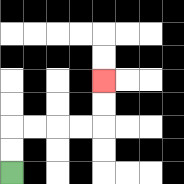{'start': '[0, 7]', 'end': '[4, 3]', 'path_directions': 'U,U,R,R,R,R,U,U', 'path_coordinates': '[[0, 7], [0, 6], [0, 5], [1, 5], [2, 5], [3, 5], [4, 5], [4, 4], [4, 3]]'}